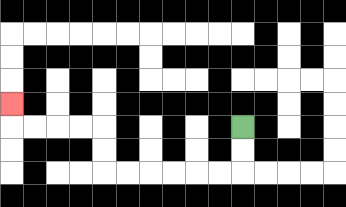{'start': '[10, 5]', 'end': '[0, 4]', 'path_directions': 'D,D,L,L,L,L,L,L,U,U,L,L,L,L,U', 'path_coordinates': '[[10, 5], [10, 6], [10, 7], [9, 7], [8, 7], [7, 7], [6, 7], [5, 7], [4, 7], [4, 6], [4, 5], [3, 5], [2, 5], [1, 5], [0, 5], [0, 4]]'}